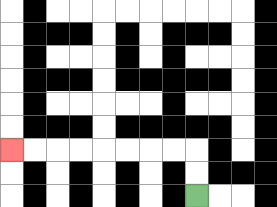{'start': '[8, 8]', 'end': '[0, 6]', 'path_directions': 'U,U,L,L,L,L,L,L,L,L', 'path_coordinates': '[[8, 8], [8, 7], [8, 6], [7, 6], [6, 6], [5, 6], [4, 6], [3, 6], [2, 6], [1, 6], [0, 6]]'}